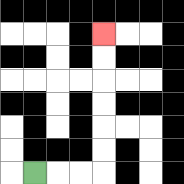{'start': '[1, 7]', 'end': '[4, 1]', 'path_directions': 'R,R,R,U,U,U,U,U,U', 'path_coordinates': '[[1, 7], [2, 7], [3, 7], [4, 7], [4, 6], [4, 5], [4, 4], [4, 3], [4, 2], [4, 1]]'}